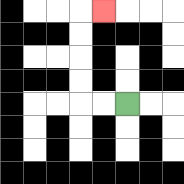{'start': '[5, 4]', 'end': '[4, 0]', 'path_directions': 'L,L,U,U,U,U,R', 'path_coordinates': '[[5, 4], [4, 4], [3, 4], [3, 3], [3, 2], [3, 1], [3, 0], [4, 0]]'}